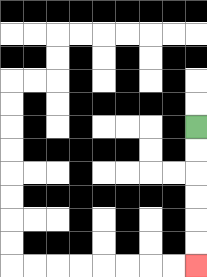{'start': '[8, 5]', 'end': '[8, 11]', 'path_directions': 'D,D,D,D,D,D', 'path_coordinates': '[[8, 5], [8, 6], [8, 7], [8, 8], [8, 9], [8, 10], [8, 11]]'}